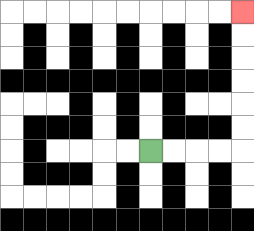{'start': '[6, 6]', 'end': '[10, 0]', 'path_directions': 'R,R,R,R,U,U,U,U,U,U', 'path_coordinates': '[[6, 6], [7, 6], [8, 6], [9, 6], [10, 6], [10, 5], [10, 4], [10, 3], [10, 2], [10, 1], [10, 0]]'}